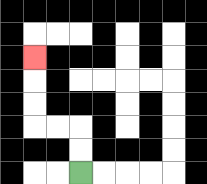{'start': '[3, 7]', 'end': '[1, 2]', 'path_directions': 'U,U,L,L,U,U,U', 'path_coordinates': '[[3, 7], [3, 6], [3, 5], [2, 5], [1, 5], [1, 4], [1, 3], [1, 2]]'}